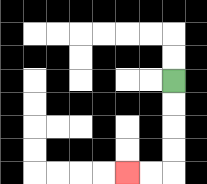{'start': '[7, 3]', 'end': '[5, 7]', 'path_directions': 'D,D,D,D,L,L', 'path_coordinates': '[[7, 3], [7, 4], [7, 5], [7, 6], [7, 7], [6, 7], [5, 7]]'}